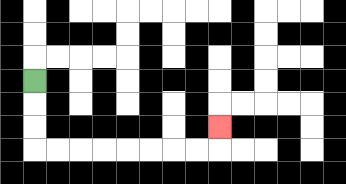{'start': '[1, 3]', 'end': '[9, 5]', 'path_directions': 'D,D,D,R,R,R,R,R,R,R,R,U', 'path_coordinates': '[[1, 3], [1, 4], [1, 5], [1, 6], [2, 6], [3, 6], [4, 6], [5, 6], [6, 6], [7, 6], [8, 6], [9, 6], [9, 5]]'}